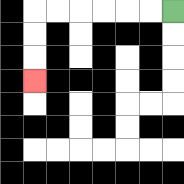{'start': '[7, 0]', 'end': '[1, 3]', 'path_directions': 'L,L,L,L,L,L,D,D,D', 'path_coordinates': '[[7, 0], [6, 0], [5, 0], [4, 0], [3, 0], [2, 0], [1, 0], [1, 1], [1, 2], [1, 3]]'}